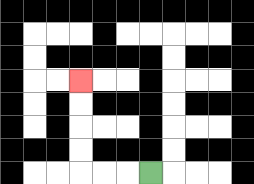{'start': '[6, 7]', 'end': '[3, 3]', 'path_directions': 'L,L,L,U,U,U,U', 'path_coordinates': '[[6, 7], [5, 7], [4, 7], [3, 7], [3, 6], [3, 5], [3, 4], [3, 3]]'}